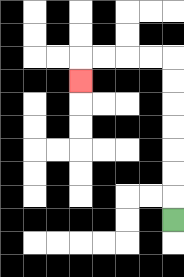{'start': '[7, 9]', 'end': '[3, 3]', 'path_directions': 'U,U,U,U,U,U,U,L,L,L,L,D', 'path_coordinates': '[[7, 9], [7, 8], [7, 7], [7, 6], [7, 5], [7, 4], [7, 3], [7, 2], [6, 2], [5, 2], [4, 2], [3, 2], [3, 3]]'}